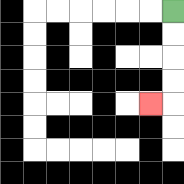{'start': '[7, 0]', 'end': '[6, 4]', 'path_directions': 'D,D,D,D,L', 'path_coordinates': '[[7, 0], [7, 1], [7, 2], [7, 3], [7, 4], [6, 4]]'}